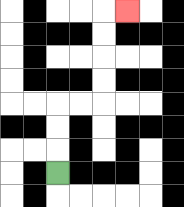{'start': '[2, 7]', 'end': '[5, 0]', 'path_directions': 'U,U,U,R,R,U,U,U,U,R', 'path_coordinates': '[[2, 7], [2, 6], [2, 5], [2, 4], [3, 4], [4, 4], [4, 3], [4, 2], [4, 1], [4, 0], [5, 0]]'}